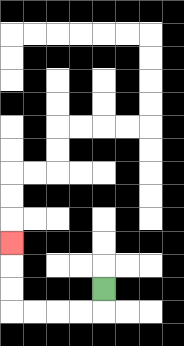{'start': '[4, 12]', 'end': '[0, 10]', 'path_directions': 'D,L,L,L,L,U,U,U', 'path_coordinates': '[[4, 12], [4, 13], [3, 13], [2, 13], [1, 13], [0, 13], [0, 12], [0, 11], [0, 10]]'}